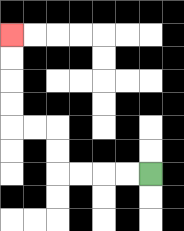{'start': '[6, 7]', 'end': '[0, 1]', 'path_directions': 'L,L,L,L,U,U,L,L,U,U,U,U', 'path_coordinates': '[[6, 7], [5, 7], [4, 7], [3, 7], [2, 7], [2, 6], [2, 5], [1, 5], [0, 5], [0, 4], [0, 3], [0, 2], [0, 1]]'}